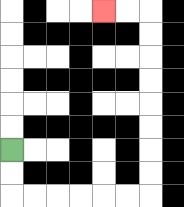{'start': '[0, 6]', 'end': '[4, 0]', 'path_directions': 'D,D,R,R,R,R,R,R,U,U,U,U,U,U,U,U,L,L', 'path_coordinates': '[[0, 6], [0, 7], [0, 8], [1, 8], [2, 8], [3, 8], [4, 8], [5, 8], [6, 8], [6, 7], [6, 6], [6, 5], [6, 4], [6, 3], [6, 2], [6, 1], [6, 0], [5, 0], [4, 0]]'}